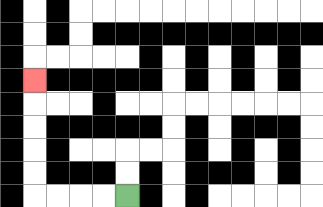{'start': '[5, 8]', 'end': '[1, 3]', 'path_directions': 'L,L,L,L,U,U,U,U,U', 'path_coordinates': '[[5, 8], [4, 8], [3, 8], [2, 8], [1, 8], [1, 7], [1, 6], [1, 5], [1, 4], [1, 3]]'}